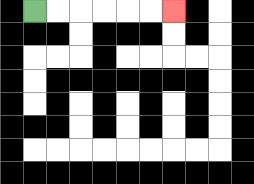{'start': '[1, 0]', 'end': '[7, 0]', 'path_directions': 'R,R,R,R,R,R', 'path_coordinates': '[[1, 0], [2, 0], [3, 0], [4, 0], [5, 0], [6, 0], [7, 0]]'}